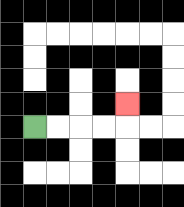{'start': '[1, 5]', 'end': '[5, 4]', 'path_directions': 'R,R,R,R,U', 'path_coordinates': '[[1, 5], [2, 5], [3, 5], [4, 5], [5, 5], [5, 4]]'}